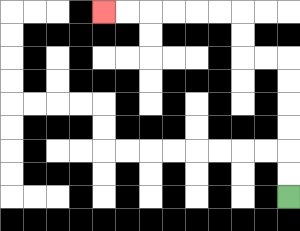{'start': '[12, 8]', 'end': '[4, 0]', 'path_directions': 'U,U,U,U,U,U,L,L,U,U,L,L,L,L,L,L', 'path_coordinates': '[[12, 8], [12, 7], [12, 6], [12, 5], [12, 4], [12, 3], [12, 2], [11, 2], [10, 2], [10, 1], [10, 0], [9, 0], [8, 0], [7, 0], [6, 0], [5, 0], [4, 0]]'}